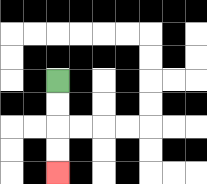{'start': '[2, 3]', 'end': '[2, 7]', 'path_directions': 'D,D,D,D', 'path_coordinates': '[[2, 3], [2, 4], [2, 5], [2, 6], [2, 7]]'}